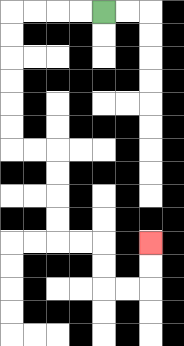{'start': '[4, 0]', 'end': '[6, 10]', 'path_directions': 'L,L,L,L,D,D,D,D,D,D,R,R,D,D,D,D,R,R,D,D,R,R,U,U', 'path_coordinates': '[[4, 0], [3, 0], [2, 0], [1, 0], [0, 0], [0, 1], [0, 2], [0, 3], [0, 4], [0, 5], [0, 6], [1, 6], [2, 6], [2, 7], [2, 8], [2, 9], [2, 10], [3, 10], [4, 10], [4, 11], [4, 12], [5, 12], [6, 12], [6, 11], [6, 10]]'}